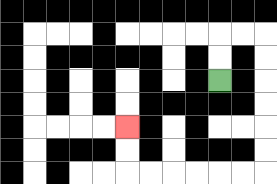{'start': '[9, 3]', 'end': '[5, 5]', 'path_directions': 'U,U,R,R,D,D,D,D,D,D,L,L,L,L,L,L,U,U', 'path_coordinates': '[[9, 3], [9, 2], [9, 1], [10, 1], [11, 1], [11, 2], [11, 3], [11, 4], [11, 5], [11, 6], [11, 7], [10, 7], [9, 7], [8, 7], [7, 7], [6, 7], [5, 7], [5, 6], [5, 5]]'}